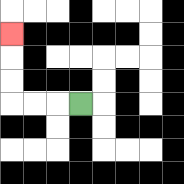{'start': '[3, 4]', 'end': '[0, 1]', 'path_directions': 'L,L,L,U,U,U', 'path_coordinates': '[[3, 4], [2, 4], [1, 4], [0, 4], [0, 3], [0, 2], [0, 1]]'}